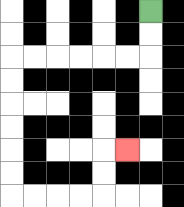{'start': '[6, 0]', 'end': '[5, 6]', 'path_directions': 'D,D,L,L,L,L,L,L,D,D,D,D,D,D,R,R,R,R,U,U,R', 'path_coordinates': '[[6, 0], [6, 1], [6, 2], [5, 2], [4, 2], [3, 2], [2, 2], [1, 2], [0, 2], [0, 3], [0, 4], [0, 5], [0, 6], [0, 7], [0, 8], [1, 8], [2, 8], [3, 8], [4, 8], [4, 7], [4, 6], [5, 6]]'}